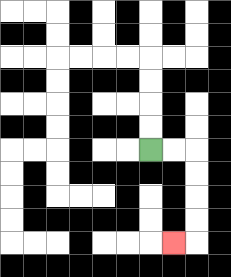{'start': '[6, 6]', 'end': '[7, 10]', 'path_directions': 'R,R,D,D,D,D,L', 'path_coordinates': '[[6, 6], [7, 6], [8, 6], [8, 7], [8, 8], [8, 9], [8, 10], [7, 10]]'}